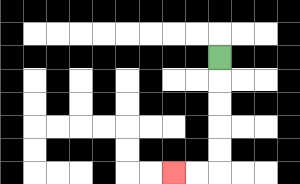{'start': '[9, 2]', 'end': '[7, 7]', 'path_directions': 'D,D,D,D,D,L,L', 'path_coordinates': '[[9, 2], [9, 3], [9, 4], [9, 5], [9, 6], [9, 7], [8, 7], [7, 7]]'}